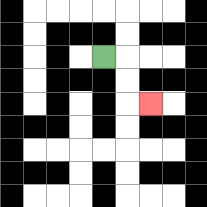{'start': '[4, 2]', 'end': '[6, 4]', 'path_directions': 'R,D,D,R', 'path_coordinates': '[[4, 2], [5, 2], [5, 3], [5, 4], [6, 4]]'}